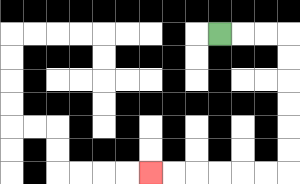{'start': '[9, 1]', 'end': '[6, 7]', 'path_directions': 'R,R,R,D,D,D,D,D,D,L,L,L,L,L,L', 'path_coordinates': '[[9, 1], [10, 1], [11, 1], [12, 1], [12, 2], [12, 3], [12, 4], [12, 5], [12, 6], [12, 7], [11, 7], [10, 7], [9, 7], [8, 7], [7, 7], [6, 7]]'}